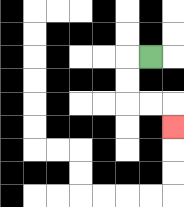{'start': '[6, 2]', 'end': '[7, 5]', 'path_directions': 'L,D,D,R,R,D', 'path_coordinates': '[[6, 2], [5, 2], [5, 3], [5, 4], [6, 4], [7, 4], [7, 5]]'}